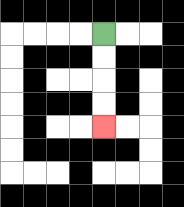{'start': '[4, 1]', 'end': '[4, 5]', 'path_directions': 'D,D,D,D', 'path_coordinates': '[[4, 1], [4, 2], [4, 3], [4, 4], [4, 5]]'}